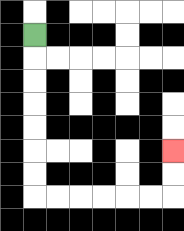{'start': '[1, 1]', 'end': '[7, 6]', 'path_directions': 'D,D,D,D,D,D,D,R,R,R,R,R,R,U,U', 'path_coordinates': '[[1, 1], [1, 2], [1, 3], [1, 4], [1, 5], [1, 6], [1, 7], [1, 8], [2, 8], [3, 8], [4, 8], [5, 8], [6, 8], [7, 8], [7, 7], [7, 6]]'}